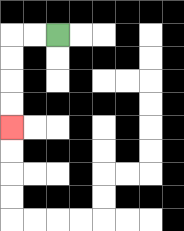{'start': '[2, 1]', 'end': '[0, 5]', 'path_directions': 'L,L,D,D,D,D', 'path_coordinates': '[[2, 1], [1, 1], [0, 1], [0, 2], [0, 3], [0, 4], [0, 5]]'}